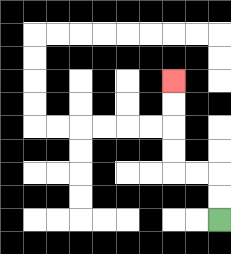{'start': '[9, 9]', 'end': '[7, 3]', 'path_directions': 'U,U,L,L,U,U,U,U', 'path_coordinates': '[[9, 9], [9, 8], [9, 7], [8, 7], [7, 7], [7, 6], [7, 5], [7, 4], [7, 3]]'}